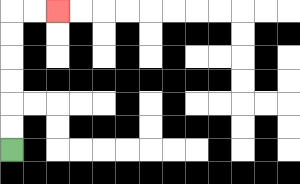{'start': '[0, 6]', 'end': '[2, 0]', 'path_directions': 'U,U,U,U,U,U,R,R', 'path_coordinates': '[[0, 6], [0, 5], [0, 4], [0, 3], [0, 2], [0, 1], [0, 0], [1, 0], [2, 0]]'}